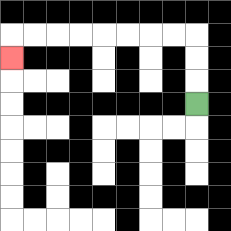{'start': '[8, 4]', 'end': '[0, 2]', 'path_directions': 'U,U,U,L,L,L,L,L,L,L,L,D', 'path_coordinates': '[[8, 4], [8, 3], [8, 2], [8, 1], [7, 1], [6, 1], [5, 1], [4, 1], [3, 1], [2, 1], [1, 1], [0, 1], [0, 2]]'}